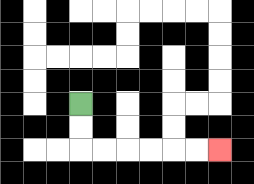{'start': '[3, 4]', 'end': '[9, 6]', 'path_directions': 'D,D,R,R,R,R,R,R', 'path_coordinates': '[[3, 4], [3, 5], [3, 6], [4, 6], [5, 6], [6, 6], [7, 6], [8, 6], [9, 6]]'}